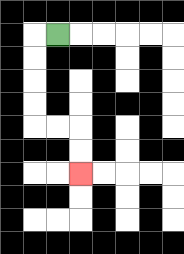{'start': '[2, 1]', 'end': '[3, 7]', 'path_directions': 'L,D,D,D,D,R,R,D,D', 'path_coordinates': '[[2, 1], [1, 1], [1, 2], [1, 3], [1, 4], [1, 5], [2, 5], [3, 5], [3, 6], [3, 7]]'}